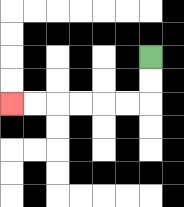{'start': '[6, 2]', 'end': '[0, 4]', 'path_directions': 'D,D,L,L,L,L,L,L', 'path_coordinates': '[[6, 2], [6, 3], [6, 4], [5, 4], [4, 4], [3, 4], [2, 4], [1, 4], [0, 4]]'}